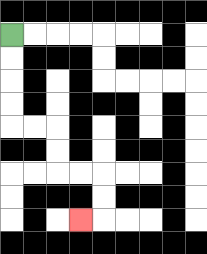{'start': '[0, 1]', 'end': '[3, 9]', 'path_directions': 'D,D,D,D,R,R,D,D,R,R,D,D,L', 'path_coordinates': '[[0, 1], [0, 2], [0, 3], [0, 4], [0, 5], [1, 5], [2, 5], [2, 6], [2, 7], [3, 7], [4, 7], [4, 8], [4, 9], [3, 9]]'}